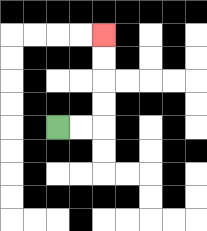{'start': '[2, 5]', 'end': '[4, 1]', 'path_directions': 'R,R,U,U,U,U', 'path_coordinates': '[[2, 5], [3, 5], [4, 5], [4, 4], [4, 3], [4, 2], [4, 1]]'}